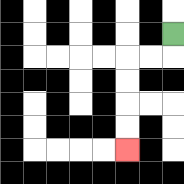{'start': '[7, 1]', 'end': '[5, 6]', 'path_directions': 'D,L,L,D,D,D,D', 'path_coordinates': '[[7, 1], [7, 2], [6, 2], [5, 2], [5, 3], [5, 4], [5, 5], [5, 6]]'}